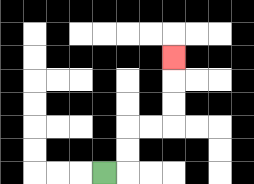{'start': '[4, 7]', 'end': '[7, 2]', 'path_directions': 'R,U,U,R,R,U,U,U', 'path_coordinates': '[[4, 7], [5, 7], [5, 6], [5, 5], [6, 5], [7, 5], [7, 4], [7, 3], [7, 2]]'}